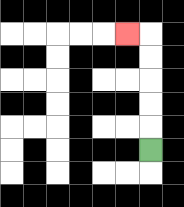{'start': '[6, 6]', 'end': '[5, 1]', 'path_directions': 'U,U,U,U,U,L', 'path_coordinates': '[[6, 6], [6, 5], [6, 4], [6, 3], [6, 2], [6, 1], [5, 1]]'}